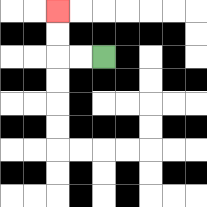{'start': '[4, 2]', 'end': '[2, 0]', 'path_directions': 'L,L,U,U', 'path_coordinates': '[[4, 2], [3, 2], [2, 2], [2, 1], [2, 0]]'}